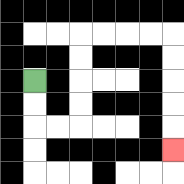{'start': '[1, 3]', 'end': '[7, 6]', 'path_directions': 'D,D,R,R,U,U,U,U,R,R,R,R,D,D,D,D,D', 'path_coordinates': '[[1, 3], [1, 4], [1, 5], [2, 5], [3, 5], [3, 4], [3, 3], [3, 2], [3, 1], [4, 1], [5, 1], [6, 1], [7, 1], [7, 2], [7, 3], [7, 4], [7, 5], [7, 6]]'}